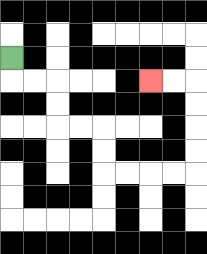{'start': '[0, 2]', 'end': '[6, 3]', 'path_directions': 'D,R,R,D,D,R,R,D,D,R,R,R,R,U,U,U,U,L,L', 'path_coordinates': '[[0, 2], [0, 3], [1, 3], [2, 3], [2, 4], [2, 5], [3, 5], [4, 5], [4, 6], [4, 7], [5, 7], [6, 7], [7, 7], [8, 7], [8, 6], [8, 5], [8, 4], [8, 3], [7, 3], [6, 3]]'}